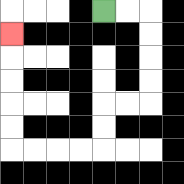{'start': '[4, 0]', 'end': '[0, 1]', 'path_directions': 'R,R,D,D,D,D,L,L,D,D,L,L,L,L,U,U,U,U,U', 'path_coordinates': '[[4, 0], [5, 0], [6, 0], [6, 1], [6, 2], [6, 3], [6, 4], [5, 4], [4, 4], [4, 5], [4, 6], [3, 6], [2, 6], [1, 6], [0, 6], [0, 5], [0, 4], [0, 3], [0, 2], [0, 1]]'}